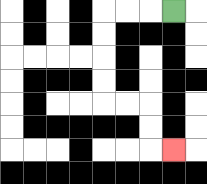{'start': '[7, 0]', 'end': '[7, 6]', 'path_directions': 'L,L,L,D,D,D,D,R,R,D,D,R', 'path_coordinates': '[[7, 0], [6, 0], [5, 0], [4, 0], [4, 1], [4, 2], [4, 3], [4, 4], [5, 4], [6, 4], [6, 5], [6, 6], [7, 6]]'}